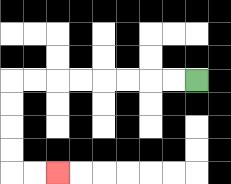{'start': '[8, 3]', 'end': '[2, 7]', 'path_directions': 'L,L,L,L,L,L,L,L,D,D,D,D,R,R', 'path_coordinates': '[[8, 3], [7, 3], [6, 3], [5, 3], [4, 3], [3, 3], [2, 3], [1, 3], [0, 3], [0, 4], [0, 5], [0, 6], [0, 7], [1, 7], [2, 7]]'}